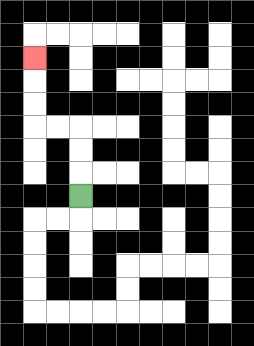{'start': '[3, 8]', 'end': '[1, 2]', 'path_directions': 'U,U,U,L,L,U,U,U', 'path_coordinates': '[[3, 8], [3, 7], [3, 6], [3, 5], [2, 5], [1, 5], [1, 4], [1, 3], [1, 2]]'}